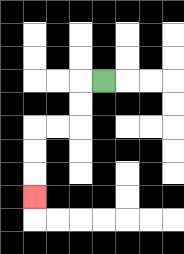{'start': '[4, 3]', 'end': '[1, 8]', 'path_directions': 'L,D,D,L,L,D,D,D', 'path_coordinates': '[[4, 3], [3, 3], [3, 4], [3, 5], [2, 5], [1, 5], [1, 6], [1, 7], [1, 8]]'}